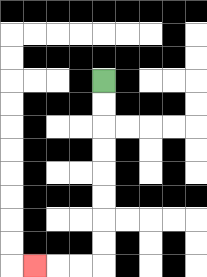{'start': '[4, 3]', 'end': '[1, 11]', 'path_directions': 'D,D,D,D,D,D,D,D,L,L,L', 'path_coordinates': '[[4, 3], [4, 4], [4, 5], [4, 6], [4, 7], [4, 8], [4, 9], [4, 10], [4, 11], [3, 11], [2, 11], [1, 11]]'}